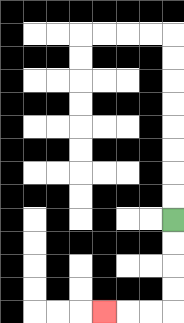{'start': '[7, 9]', 'end': '[4, 13]', 'path_directions': 'D,D,D,D,L,L,L', 'path_coordinates': '[[7, 9], [7, 10], [7, 11], [7, 12], [7, 13], [6, 13], [5, 13], [4, 13]]'}